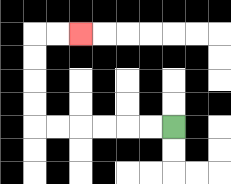{'start': '[7, 5]', 'end': '[3, 1]', 'path_directions': 'L,L,L,L,L,L,U,U,U,U,R,R', 'path_coordinates': '[[7, 5], [6, 5], [5, 5], [4, 5], [3, 5], [2, 5], [1, 5], [1, 4], [1, 3], [1, 2], [1, 1], [2, 1], [3, 1]]'}